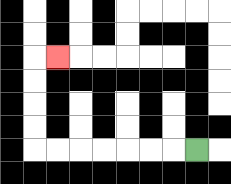{'start': '[8, 6]', 'end': '[2, 2]', 'path_directions': 'L,L,L,L,L,L,L,U,U,U,U,R', 'path_coordinates': '[[8, 6], [7, 6], [6, 6], [5, 6], [4, 6], [3, 6], [2, 6], [1, 6], [1, 5], [1, 4], [1, 3], [1, 2], [2, 2]]'}